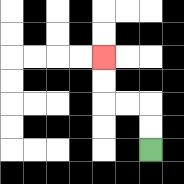{'start': '[6, 6]', 'end': '[4, 2]', 'path_directions': 'U,U,L,L,U,U', 'path_coordinates': '[[6, 6], [6, 5], [6, 4], [5, 4], [4, 4], [4, 3], [4, 2]]'}